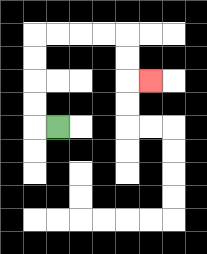{'start': '[2, 5]', 'end': '[6, 3]', 'path_directions': 'L,U,U,U,U,R,R,R,R,D,D,R', 'path_coordinates': '[[2, 5], [1, 5], [1, 4], [1, 3], [1, 2], [1, 1], [2, 1], [3, 1], [4, 1], [5, 1], [5, 2], [5, 3], [6, 3]]'}